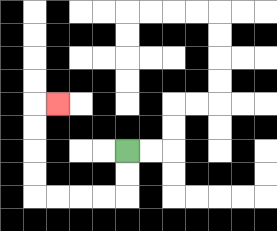{'start': '[5, 6]', 'end': '[2, 4]', 'path_directions': 'D,D,L,L,L,L,U,U,U,U,R', 'path_coordinates': '[[5, 6], [5, 7], [5, 8], [4, 8], [3, 8], [2, 8], [1, 8], [1, 7], [1, 6], [1, 5], [1, 4], [2, 4]]'}